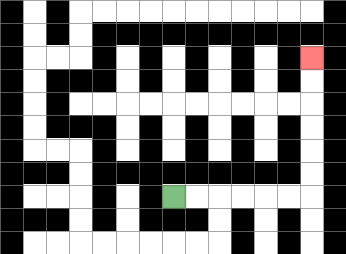{'start': '[7, 8]', 'end': '[13, 2]', 'path_directions': 'R,R,R,R,R,R,U,U,U,U,U,U', 'path_coordinates': '[[7, 8], [8, 8], [9, 8], [10, 8], [11, 8], [12, 8], [13, 8], [13, 7], [13, 6], [13, 5], [13, 4], [13, 3], [13, 2]]'}